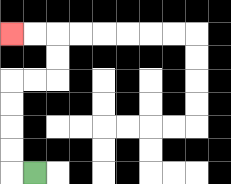{'start': '[1, 7]', 'end': '[0, 1]', 'path_directions': 'L,U,U,U,U,R,R,U,U,L,L', 'path_coordinates': '[[1, 7], [0, 7], [0, 6], [0, 5], [0, 4], [0, 3], [1, 3], [2, 3], [2, 2], [2, 1], [1, 1], [0, 1]]'}